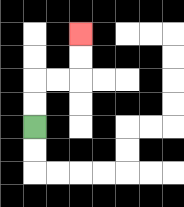{'start': '[1, 5]', 'end': '[3, 1]', 'path_directions': 'U,U,R,R,U,U', 'path_coordinates': '[[1, 5], [1, 4], [1, 3], [2, 3], [3, 3], [3, 2], [3, 1]]'}